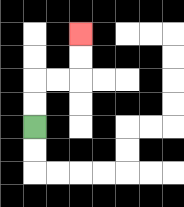{'start': '[1, 5]', 'end': '[3, 1]', 'path_directions': 'U,U,R,R,U,U', 'path_coordinates': '[[1, 5], [1, 4], [1, 3], [2, 3], [3, 3], [3, 2], [3, 1]]'}